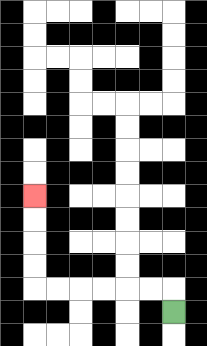{'start': '[7, 13]', 'end': '[1, 8]', 'path_directions': 'U,L,L,L,L,L,L,U,U,U,U', 'path_coordinates': '[[7, 13], [7, 12], [6, 12], [5, 12], [4, 12], [3, 12], [2, 12], [1, 12], [1, 11], [1, 10], [1, 9], [1, 8]]'}